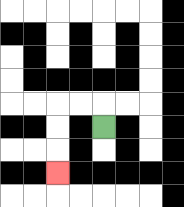{'start': '[4, 5]', 'end': '[2, 7]', 'path_directions': 'U,L,L,D,D,D', 'path_coordinates': '[[4, 5], [4, 4], [3, 4], [2, 4], [2, 5], [2, 6], [2, 7]]'}